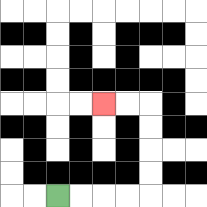{'start': '[2, 8]', 'end': '[4, 4]', 'path_directions': 'R,R,R,R,U,U,U,U,L,L', 'path_coordinates': '[[2, 8], [3, 8], [4, 8], [5, 8], [6, 8], [6, 7], [6, 6], [6, 5], [6, 4], [5, 4], [4, 4]]'}